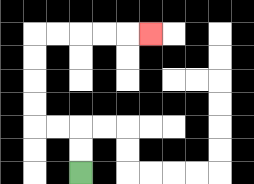{'start': '[3, 7]', 'end': '[6, 1]', 'path_directions': 'U,U,L,L,U,U,U,U,R,R,R,R,R', 'path_coordinates': '[[3, 7], [3, 6], [3, 5], [2, 5], [1, 5], [1, 4], [1, 3], [1, 2], [1, 1], [2, 1], [3, 1], [4, 1], [5, 1], [6, 1]]'}